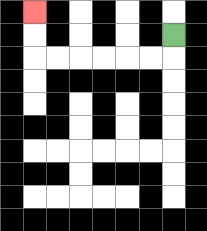{'start': '[7, 1]', 'end': '[1, 0]', 'path_directions': 'D,L,L,L,L,L,L,U,U', 'path_coordinates': '[[7, 1], [7, 2], [6, 2], [5, 2], [4, 2], [3, 2], [2, 2], [1, 2], [1, 1], [1, 0]]'}